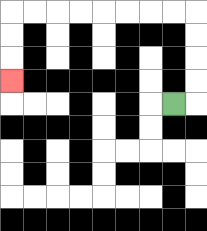{'start': '[7, 4]', 'end': '[0, 3]', 'path_directions': 'R,U,U,U,U,L,L,L,L,L,L,L,L,D,D,D', 'path_coordinates': '[[7, 4], [8, 4], [8, 3], [8, 2], [8, 1], [8, 0], [7, 0], [6, 0], [5, 0], [4, 0], [3, 0], [2, 0], [1, 0], [0, 0], [0, 1], [0, 2], [0, 3]]'}